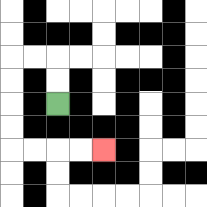{'start': '[2, 4]', 'end': '[4, 6]', 'path_directions': 'U,U,L,L,D,D,D,D,R,R,R,R', 'path_coordinates': '[[2, 4], [2, 3], [2, 2], [1, 2], [0, 2], [0, 3], [0, 4], [0, 5], [0, 6], [1, 6], [2, 6], [3, 6], [4, 6]]'}